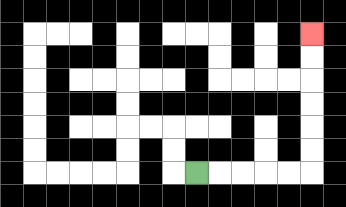{'start': '[8, 7]', 'end': '[13, 1]', 'path_directions': 'R,R,R,R,R,U,U,U,U,U,U', 'path_coordinates': '[[8, 7], [9, 7], [10, 7], [11, 7], [12, 7], [13, 7], [13, 6], [13, 5], [13, 4], [13, 3], [13, 2], [13, 1]]'}